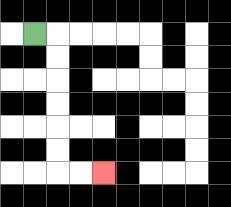{'start': '[1, 1]', 'end': '[4, 7]', 'path_directions': 'R,D,D,D,D,D,D,R,R', 'path_coordinates': '[[1, 1], [2, 1], [2, 2], [2, 3], [2, 4], [2, 5], [2, 6], [2, 7], [3, 7], [4, 7]]'}